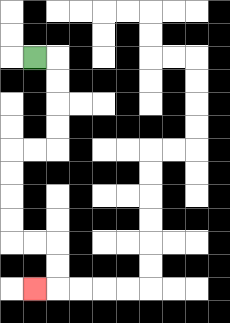{'start': '[1, 2]', 'end': '[1, 12]', 'path_directions': 'R,D,D,D,D,L,L,D,D,D,D,R,R,D,D,L', 'path_coordinates': '[[1, 2], [2, 2], [2, 3], [2, 4], [2, 5], [2, 6], [1, 6], [0, 6], [0, 7], [0, 8], [0, 9], [0, 10], [1, 10], [2, 10], [2, 11], [2, 12], [1, 12]]'}